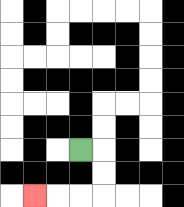{'start': '[3, 6]', 'end': '[1, 8]', 'path_directions': 'R,D,D,L,L,L', 'path_coordinates': '[[3, 6], [4, 6], [4, 7], [4, 8], [3, 8], [2, 8], [1, 8]]'}